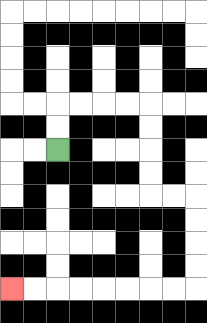{'start': '[2, 6]', 'end': '[0, 12]', 'path_directions': 'U,U,R,R,R,R,D,D,D,D,R,R,D,D,D,D,L,L,L,L,L,L,L,L', 'path_coordinates': '[[2, 6], [2, 5], [2, 4], [3, 4], [4, 4], [5, 4], [6, 4], [6, 5], [6, 6], [6, 7], [6, 8], [7, 8], [8, 8], [8, 9], [8, 10], [8, 11], [8, 12], [7, 12], [6, 12], [5, 12], [4, 12], [3, 12], [2, 12], [1, 12], [0, 12]]'}